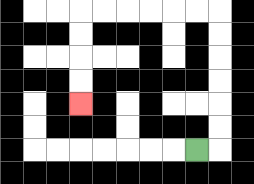{'start': '[8, 6]', 'end': '[3, 4]', 'path_directions': 'R,U,U,U,U,U,U,L,L,L,L,L,L,D,D,D,D', 'path_coordinates': '[[8, 6], [9, 6], [9, 5], [9, 4], [9, 3], [9, 2], [9, 1], [9, 0], [8, 0], [7, 0], [6, 0], [5, 0], [4, 0], [3, 0], [3, 1], [3, 2], [3, 3], [3, 4]]'}